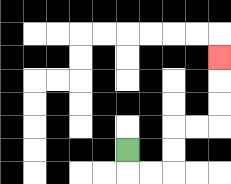{'start': '[5, 6]', 'end': '[9, 2]', 'path_directions': 'D,R,R,U,U,R,R,U,U,U', 'path_coordinates': '[[5, 6], [5, 7], [6, 7], [7, 7], [7, 6], [7, 5], [8, 5], [9, 5], [9, 4], [9, 3], [9, 2]]'}